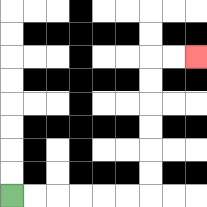{'start': '[0, 8]', 'end': '[8, 2]', 'path_directions': 'R,R,R,R,R,R,U,U,U,U,U,U,R,R', 'path_coordinates': '[[0, 8], [1, 8], [2, 8], [3, 8], [4, 8], [5, 8], [6, 8], [6, 7], [6, 6], [6, 5], [6, 4], [6, 3], [6, 2], [7, 2], [8, 2]]'}